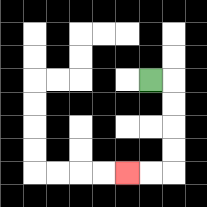{'start': '[6, 3]', 'end': '[5, 7]', 'path_directions': 'R,D,D,D,D,L,L', 'path_coordinates': '[[6, 3], [7, 3], [7, 4], [7, 5], [7, 6], [7, 7], [6, 7], [5, 7]]'}